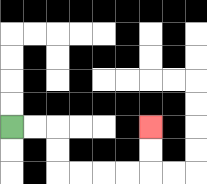{'start': '[0, 5]', 'end': '[6, 5]', 'path_directions': 'R,R,D,D,R,R,R,R,U,U', 'path_coordinates': '[[0, 5], [1, 5], [2, 5], [2, 6], [2, 7], [3, 7], [4, 7], [5, 7], [6, 7], [6, 6], [6, 5]]'}